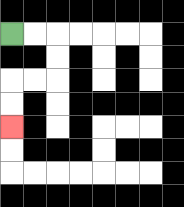{'start': '[0, 1]', 'end': '[0, 5]', 'path_directions': 'R,R,D,D,L,L,D,D', 'path_coordinates': '[[0, 1], [1, 1], [2, 1], [2, 2], [2, 3], [1, 3], [0, 3], [0, 4], [0, 5]]'}